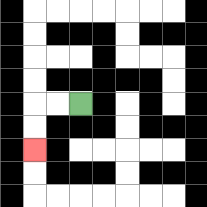{'start': '[3, 4]', 'end': '[1, 6]', 'path_directions': 'L,L,D,D', 'path_coordinates': '[[3, 4], [2, 4], [1, 4], [1, 5], [1, 6]]'}